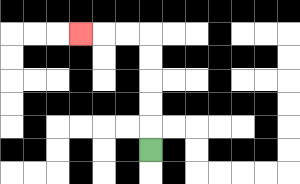{'start': '[6, 6]', 'end': '[3, 1]', 'path_directions': 'U,U,U,U,U,L,L,L', 'path_coordinates': '[[6, 6], [6, 5], [6, 4], [6, 3], [6, 2], [6, 1], [5, 1], [4, 1], [3, 1]]'}